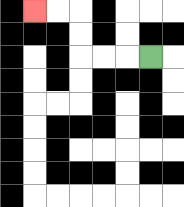{'start': '[6, 2]', 'end': '[1, 0]', 'path_directions': 'L,L,L,U,U,L,L', 'path_coordinates': '[[6, 2], [5, 2], [4, 2], [3, 2], [3, 1], [3, 0], [2, 0], [1, 0]]'}